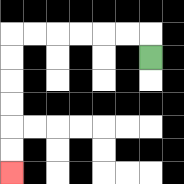{'start': '[6, 2]', 'end': '[0, 7]', 'path_directions': 'U,L,L,L,L,L,L,D,D,D,D,D,D', 'path_coordinates': '[[6, 2], [6, 1], [5, 1], [4, 1], [3, 1], [2, 1], [1, 1], [0, 1], [0, 2], [0, 3], [0, 4], [0, 5], [0, 6], [0, 7]]'}